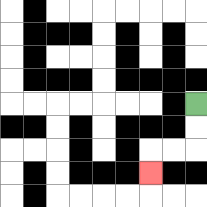{'start': '[8, 4]', 'end': '[6, 7]', 'path_directions': 'D,D,L,L,D', 'path_coordinates': '[[8, 4], [8, 5], [8, 6], [7, 6], [6, 6], [6, 7]]'}